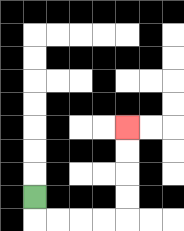{'start': '[1, 8]', 'end': '[5, 5]', 'path_directions': 'D,R,R,R,R,U,U,U,U', 'path_coordinates': '[[1, 8], [1, 9], [2, 9], [3, 9], [4, 9], [5, 9], [5, 8], [5, 7], [5, 6], [5, 5]]'}